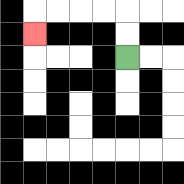{'start': '[5, 2]', 'end': '[1, 1]', 'path_directions': 'U,U,L,L,L,L,D', 'path_coordinates': '[[5, 2], [5, 1], [5, 0], [4, 0], [3, 0], [2, 0], [1, 0], [1, 1]]'}